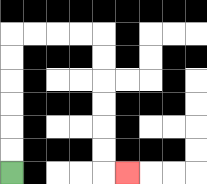{'start': '[0, 7]', 'end': '[5, 7]', 'path_directions': 'U,U,U,U,U,U,R,R,R,R,D,D,D,D,D,D,R', 'path_coordinates': '[[0, 7], [0, 6], [0, 5], [0, 4], [0, 3], [0, 2], [0, 1], [1, 1], [2, 1], [3, 1], [4, 1], [4, 2], [4, 3], [4, 4], [4, 5], [4, 6], [4, 7], [5, 7]]'}